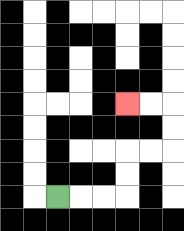{'start': '[2, 8]', 'end': '[5, 4]', 'path_directions': 'R,R,R,U,U,R,R,U,U,L,L', 'path_coordinates': '[[2, 8], [3, 8], [4, 8], [5, 8], [5, 7], [5, 6], [6, 6], [7, 6], [7, 5], [7, 4], [6, 4], [5, 4]]'}